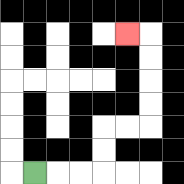{'start': '[1, 7]', 'end': '[5, 1]', 'path_directions': 'R,R,R,U,U,R,R,U,U,U,U,L', 'path_coordinates': '[[1, 7], [2, 7], [3, 7], [4, 7], [4, 6], [4, 5], [5, 5], [6, 5], [6, 4], [6, 3], [6, 2], [6, 1], [5, 1]]'}